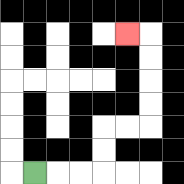{'start': '[1, 7]', 'end': '[5, 1]', 'path_directions': 'R,R,R,U,U,R,R,U,U,U,U,L', 'path_coordinates': '[[1, 7], [2, 7], [3, 7], [4, 7], [4, 6], [4, 5], [5, 5], [6, 5], [6, 4], [6, 3], [6, 2], [6, 1], [5, 1]]'}